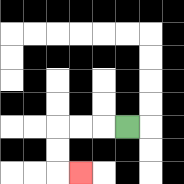{'start': '[5, 5]', 'end': '[3, 7]', 'path_directions': 'L,L,L,D,D,R', 'path_coordinates': '[[5, 5], [4, 5], [3, 5], [2, 5], [2, 6], [2, 7], [3, 7]]'}